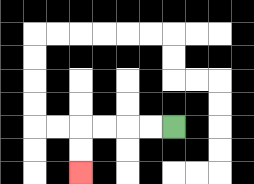{'start': '[7, 5]', 'end': '[3, 7]', 'path_directions': 'L,L,L,L,D,D', 'path_coordinates': '[[7, 5], [6, 5], [5, 5], [4, 5], [3, 5], [3, 6], [3, 7]]'}